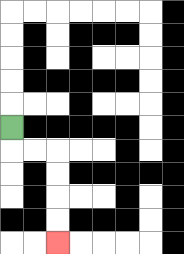{'start': '[0, 5]', 'end': '[2, 10]', 'path_directions': 'D,R,R,D,D,D,D', 'path_coordinates': '[[0, 5], [0, 6], [1, 6], [2, 6], [2, 7], [2, 8], [2, 9], [2, 10]]'}